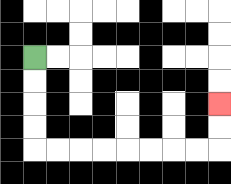{'start': '[1, 2]', 'end': '[9, 4]', 'path_directions': 'D,D,D,D,R,R,R,R,R,R,R,R,U,U', 'path_coordinates': '[[1, 2], [1, 3], [1, 4], [1, 5], [1, 6], [2, 6], [3, 6], [4, 6], [5, 6], [6, 6], [7, 6], [8, 6], [9, 6], [9, 5], [9, 4]]'}